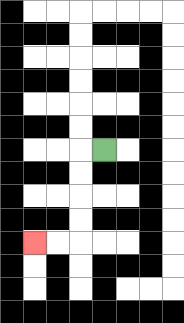{'start': '[4, 6]', 'end': '[1, 10]', 'path_directions': 'L,D,D,D,D,L,L', 'path_coordinates': '[[4, 6], [3, 6], [3, 7], [3, 8], [3, 9], [3, 10], [2, 10], [1, 10]]'}